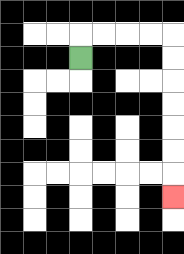{'start': '[3, 2]', 'end': '[7, 8]', 'path_directions': 'U,R,R,R,R,D,D,D,D,D,D,D', 'path_coordinates': '[[3, 2], [3, 1], [4, 1], [5, 1], [6, 1], [7, 1], [7, 2], [7, 3], [7, 4], [7, 5], [7, 6], [7, 7], [7, 8]]'}